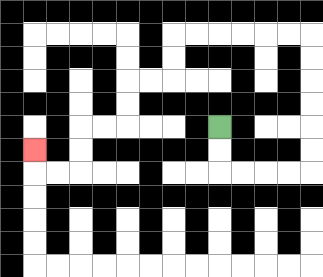{'start': '[9, 5]', 'end': '[1, 6]', 'path_directions': 'D,D,R,R,R,R,U,U,U,U,U,U,L,L,L,L,L,L,D,D,L,L,D,D,L,L,D,D,L,L,U', 'path_coordinates': '[[9, 5], [9, 6], [9, 7], [10, 7], [11, 7], [12, 7], [13, 7], [13, 6], [13, 5], [13, 4], [13, 3], [13, 2], [13, 1], [12, 1], [11, 1], [10, 1], [9, 1], [8, 1], [7, 1], [7, 2], [7, 3], [6, 3], [5, 3], [5, 4], [5, 5], [4, 5], [3, 5], [3, 6], [3, 7], [2, 7], [1, 7], [1, 6]]'}